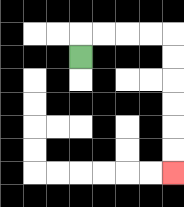{'start': '[3, 2]', 'end': '[7, 7]', 'path_directions': 'U,R,R,R,R,D,D,D,D,D,D', 'path_coordinates': '[[3, 2], [3, 1], [4, 1], [5, 1], [6, 1], [7, 1], [7, 2], [7, 3], [7, 4], [7, 5], [7, 6], [7, 7]]'}